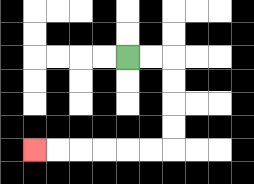{'start': '[5, 2]', 'end': '[1, 6]', 'path_directions': 'R,R,D,D,D,D,L,L,L,L,L,L', 'path_coordinates': '[[5, 2], [6, 2], [7, 2], [7, 3], [7, 4], [7, 5], [7, 6], [6, 6], [5, 6], [4, 6], [3, 6], [2, 6], [1, 6]]'}